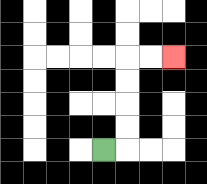{'start': '[4, 6]', 'end': '[7, 2]', 'path_directions': 'R,U,U,U,U,R,R', 'path_coordinates': '[[4, 6], [5, 6], [5, 5], [5, 4], [5, 3], [5, 2], [6, 2], [7, 2]]'}